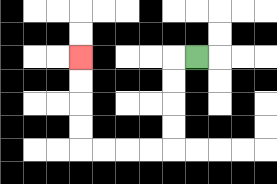{'start': '[8, 2]', 'end': '[3, 2]', 'path_directions': 'L,D,D,D,D,L,L,L,L,U,U,U,U', 'path_coordinates': '[[8, 2], [7, 2], [7, 3], [7, 4], [7, 5], [7, 6], [6, 6], [5, 6], [4, 6], [3, 6], [3, 5], [3, 4], [3, 3], [3, 2]]'}